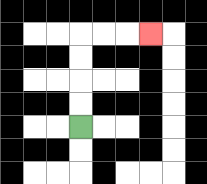{'start': '[3, 5]', 'end': '[6, 1]', 'path_directions': 'U,U,U,U,R,R,R', 'path_coordinates': '[[3, 5], [3, 4], [3, 3], [3, 2], [3, 1], [4, 1], [5, 1], [6, 1]]'}